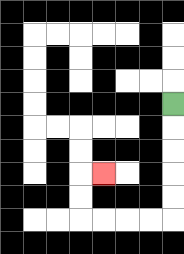{'start': '[7, 4]', 'end': '[4, 7]', 'path_directions': 'D,D,D,D,D,L,L,L,L,U,U,R', 'path_coordinates': '[[7, 4], [7, 5], [7, 6], [7, 7], [7, 8], [7, 9], [6, 9], [5, 9], [4, 9], [3, 9], [3, 8], [3, 7], [4, 7]]'}